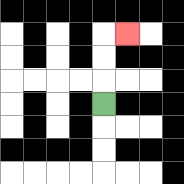{'start': '[4, 4]', 'end': '[5, 1]', 'path_directions': 'U,U,U,R', 'path_coordinates': '[[4, 4], [4, 3], [4, 2], [4, 1], [5, 1]]'}